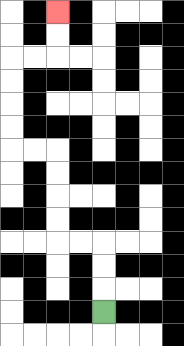{'start': '[4, 13]', 'end': '[2, 0]', 'path_directions': 'U,U,U,L,L,U,U,U,U,L,L,U,U,U,U,R,R,U,U', 'path_coordinates': '[[4, 13], [4, 12], [4, 11], [4, 10], [3, 10], [2, 10], [2, 9], [2, 8], [2, 7], [2, 6], [1, 6], [0, 6], [0, 5], [0, 4], [0, 3], [0, 2], [1, 2], [2, 2], [2, 1], [2, 0]]'}